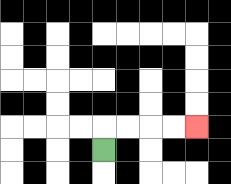{'start': '[4, 6]', 'end': '[8, 5]', 'path_directions': 'U,R,R,R,R', 'path_coordinates': '[[4, 6], [4, 5], [5, 5], [6, 5], [7, 5], [8, 5]]'}